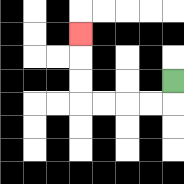{'start': '[7, 3]', 'end': '[3, 1]', 'path_directions': 'D,L,L,L,L,U,U,U', 'path_coordinates': '[[7, 3], [7, 4], [6, 4], [5, 4], [4, 4], [3, 4], [3, 3], [3, 2], [3, 1]]'}